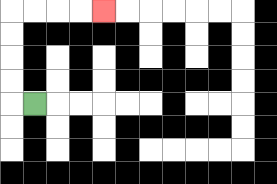{'start': '[1, 4]', 'end': '[4, 0]', 'path_directions': 'L,U,U,U,U,R,R,R,R', 'path_coordinates': '[[1, 4], [0, 4], [0, 3], [0, 2], [0, 1], [0, 0], [1, 0], [2, 0], [3, 0], [4, 0]]'}